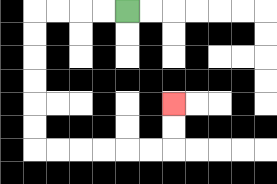{'start': '[5, 0]', 'end': '[7, 4]', 'path_directions': 'L,L,L,L,D,D,D,D,D,D,R,R,R,R,R,R,U,U', 'path_coordinates': '[[5, 0], [4, 0], [3, 0], [2, 0], [1, 0], [1, 1], [1, 2], [1, 3], [1, 4], [1, 5], [1, 6], [2, 6], [3, 6], [4, 6], [5, 6], [6, 6], [7, 6], [7, 5], [7, 4]]'}